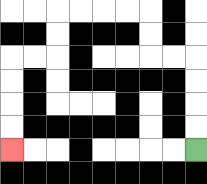{'start': '[8, 6]', 'end': '[0, 6]', 'path_directions': 'U,U,U,U,L,L,U,U,L,L,L,L,D,D,L,L,D,D,D,D', 'path_coordinates': '[[8, 6], [8, 5], [8, 4], [8, 3], [8, 2], [7, 2], [6, 2], [6, 1], [6, 0], [5, 0], [4, 0], [3, 0], [2, 0], [2, 1], [2, 2], [1, 2], [0, 2], [0, 3], [0, 4], [0, 5], [0, 6]]'}